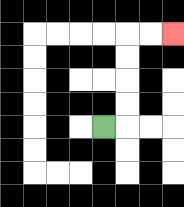{'start': '[4, 5]', 'end': '[7, 1]', 'path_directions': 'R,U,U,U,U,R,R', 'path_coordinates': '[[4, 5], [5, 5], [5, 4], [5, 3], [5, 2], [5, 1], [6, 1], [7, 1]]'}